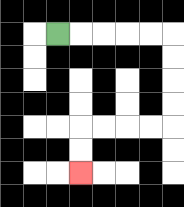{'start': '[2, 1]', 'end': '[3, 7]', 'path_directions': 'R,R,R,R,R,D,D,D,D,L,L,L,L,D,D', 'path_coordinates': '[[2, 1], [3, 1], [4, 1], [5, 1], [6, 1], [7, 1], [7, 2], [7, 3], [7, 4], [7, 5], [6, 5], [5, 5], [4, 5], [3, 5], [3, 6], [3, 7]]'}